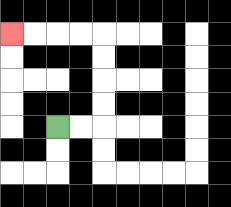{'start': '[2, 5]', 'end': '[0, 1]', 'path_directions': 'R,R,U,U,U,U,L,L,L,L', 'path_coordinates': '[[2, 5], [3, 5], [4, 5], [4, 4], [4, 3], [4, 2], [4, 1], [3, 1], [2, 1], [1, 1], [0, 1]]'}